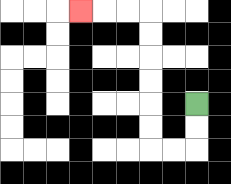{'start': '[8, 4]', 'end': '[3, 0]', 'path_directions': 'D,D,L,L,U,U,U,U,U,U,L,L,L', 'path_coordinates': '[[8, 4], [8, 5], [8, 6], [7, 6], [6, 6], [6, 5], [6, 4], [6, 3], [6, 2], [6, 1], [6, 0], [5, 0], [4, 0], [3, 0]]'}